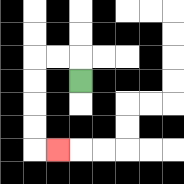{'start': '[3, 3]', 'end': '[2, 6]', 'path_directions': 'U,L,L,D,D,D,D,R', 'path_coordinates': '[[3, 3], [3, 2], [2, 2], [1, 2], [1, 3], [1, 4], [1, 5], [1, 6], [2, 6]]'}